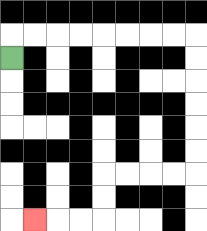{'start': '[0, 2]', 'end': '[1, 9]', 'path_directions': 'U,R,R,R,R,R,R,R,R,D,D,D,D,D,D,L,L,L,L,D,D,L,L,L', 'path_coordinates': '[[0, 2], [0, 1], [1, 1], [2, 1], [3, 1], [4, 1], [5, 1], [6, 1], [7, 1], [8, 1], [8, 2], [8, 3], [8, 4], [8, 5], [8, 6], [8, 7], [7, 7], [6, 7], [5, 7], [4, 7], [4, 8], [4, 9], [3, 9], [2, 9], [1, 9]]'}